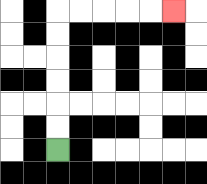{'start': '[2, 6]', 'end': '[7, 0]', 'path_directions': 'U,U,U,U,U,U,R,R,R,R,R', 'path_coordinates': '[[2, 6], [2, 5], [2, 4], [2, 3], [2, 2], [2, 1], [2, 0], [3, 0], [4, 0], [5, 0], [6, 0], [7, 0]]'}